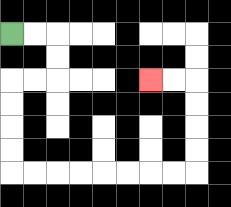{'start': '[0, 1]', 'end': '[6, 3]', 'path_directions': 'R,R,D,D,L,L,D,D,D,D,R,R,R,R,R,R,R,R,U,U,U,U,L,L', 'path_coordinates': '[[0, 1], [1, 1], [2, 1], [2, 2], [2, 3], [1, 3], [0, 3], [0, 4], [0, 5], [0, 6], [0, 7], [1, 7], [2, 7], [3, 7], [4, 7], [5, 7], [6, 7], [7, 7], [8, 7], [8, 6], [8, 5], [8, 4], [8, 3], [7, 3], [6, 3]]'}